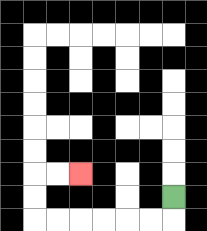{'start': '[7, 8]', 'end': '[3, 7]', 'path_directions': 'D,L,L,L,L,L,L,U,U,R,R', 'path_coordinates': '[[7, 8], [7, 9], [6, 9], [5, 9], [4, 9], [3, 9], [2, 9], [1, 9], [1, 8], [1, 7], [2, 7], [3, 7]]'}